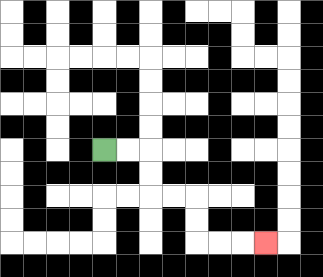{'start': '[4, 6]', 'end': '[11, 10]', 'path_directions': 'R,R,D,D,R,R,D,D,R,R,R', 'path_coordinates': '[[4, 6], [5, 6], [6, 6], [6, 7], [6, 8], [7, 8], [8, 8], [8, 9], [8, 10], [9, 10], [10, 10], [11, 10]]'}